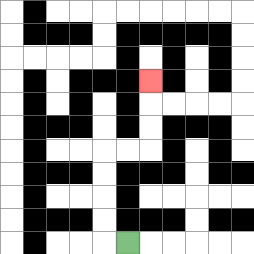{'start': '[5, 10]', 'end': '[6, 3]', 'path_directions': 'L,U,U,U,U,R,R,U,U,U', 'path_coordinates': '[[5, 10], [4, 10], [4, 9], [4, 8], [4, 7], [4, 6], [5, 6], [6, 6], [6, 5], [6, 4], [6, 3]]'}